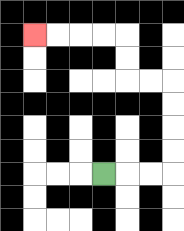{'start': '[4, 7]', 'end': '[1, 1]', 'path_directions': 'R,R,R,U,U,U,U,L,L,U,U,L,L,L,L', 'path_coordinates': '[[4, 7], [5, 7], [6, 7], [7, 7], [7, 6], [7, 5], [7, 4], [7, 3], [6, 3], [5, 3], [5, 2], [5, 1], [4, 1], [3, 1], [2, 1], [1, 1]]'}